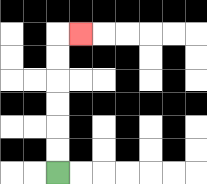{'start': '[2, 7]', 'end': '[3, 1]', 'path_directions': 'U,U,U,U,U,U,R', 'path_coordinates': '[[2, 7], [2, 6], [2, 5], [2, 4], [2, 3], [2, 2], [2, 1], [3, 1]]'}